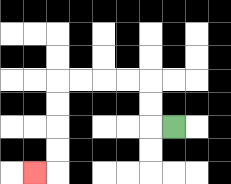{'start': '[7, 5]', 'end': '[1, 7]', 'path_directions': 'L,U,U,L,L,L,L,D,D,D,D,L', 'path_coordinates': '[[7, 5], [6, 5], [6, 4], [6, 3], [5, 3], [4, 3], [3, 3], [2, 3], [2, 4], [2, 5], [2, 6], [2, 7], [1, 7]]'}